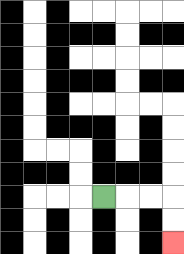{'start': '[4, 8]', 'end': '[7, 10]', 'path_directions': 'R,R,R,D,D', 'path_coordinates': '[[4, 8], [5, 8], [6, 8], [7, 8], [7, 9], [7, 10]]'}